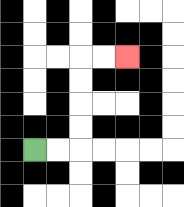{'start': '[1, 6]', 'end': '[5, 2]', 'path_directions': 'R,R,U,U,U,U,R,R', 'path_coordinates': '[[1, 6], [2, 6], [3, 6], [3, 5], [3, 4], [3, 3], [3, 2], [4, 2], [5, 2]]'}